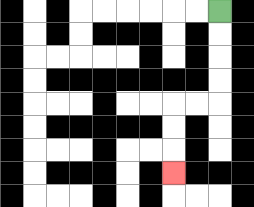{'start': '[9, 0]', 'end': '[7, 7]', 'path_directions': 'D,D,D,D,L,L,D,D,D', 'path_coordinates': '[[9, 0], [9, 1], [9, 2], [9, 3], [9, 4], [8, 4], [7, 4], [7, 5], [7, 6], [7, 7]]'}